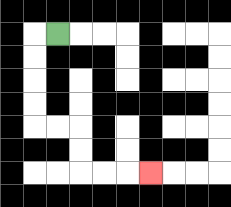{'start': '[2, 1]', 'end': '[6, 7]', 'path_directions': 'L,D,D,D,D,R,R,D,D,R,R,R', 'path_coordinates': '[[2, 1], [1, 1], [1, 2], [1, 3], [1, 4], [1, 5], [2, 5], [3, 5], [3, 6], [3, 7], [4, 7], [5, 7], [6, 7]]'}